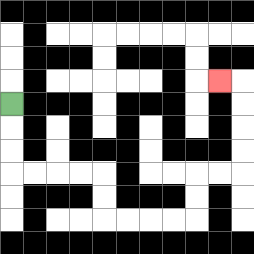{'start': '[0, 4]', 'end': '[9, 3]', 'path_directions': 'D,D,D,R,R,R,R,D,D,R,R,R,R,U,U,R,R,U,U,U,U,L', 'path_coordinates': '[[0, 4], [0, 5], [0, 6], [0, 7], [1, 7], [2, 7], [3, 7], [4, 7], [4, 8], [4, 9], [5, 9], [6, 9], [7, 9], [8, 9], [8, 8], [8, 7], [9, 7], [10, 7], [10, 6], [10, 5], [10, 4], [10, 3], [9, 3]]'}